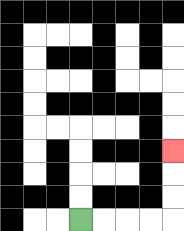{'start': '[3, 9]', 'end': '[7, 6]', 'path_directions': 'R,R,R,R,U,U,U', 'path_coordinates': '[[3, 9], [4, 9], [5, 9], [6, 9], [7, 9], [7, 8], [7, 7], [7, 6]]'}